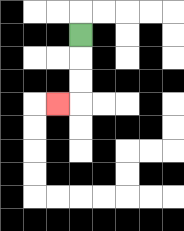{'start': '[3, 1]', 'end': '[2, 4]', 'path_directions': 'D,D,D,L', 'path_coordinates': '[[3, 1], [3, 2], [3, 3], [3, 4], [2, 4]]'}